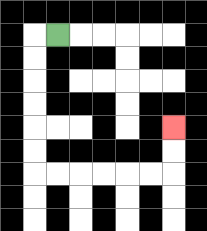{'start': '[2, 1]', 'end': '[7, 5]', 'path_directions': 'L,D,D,D,D,D,D,R,R,R,R,R,R,U,U', 'path_coordinates': '[[2, 1], [1, 1], [1, 2], [1, 3], [1, 4], [1, 5], [1, 6], [1, 7], [2, 7], [3, 7], [4, 7], [5, 7], [6, 7], [7, 7], [7, 6], [7, 5]]'}